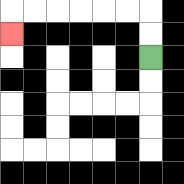{'start': '[6, 2]', 'end': '[0, 1]', 'path_directions': 'U,U,L,L,L,L,L,L,D', 'path_coordinates': '[[6, 2], [6, 1], [6, 0], [5, 0], [4, 0], [3, 0], [2, 0], [1, 0], [0, 0], [0, 1]]'}